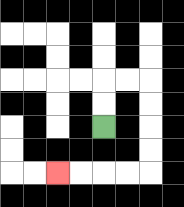{'start': '[4, 5]', 'end': '[2, 7]', 'path_directions': 'U,U,R,R,D,D,D,D,L,L,L,L', 'path_coordinates': '[[4, 5], [4, 4], [4, 3], [5, 3], [6, 3], [6, 4], [6, 5], [6, 6], [6, 7], [5, 7], [4, 7], [3, 7], [2, 7]]'}